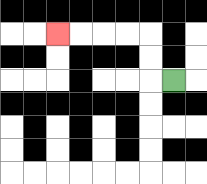{'start': '[7, 3]', 'end': '[2, 1]', 'path_directions': 'L,U,U,L,L,L,L', 'path_coordinates': '[[7, 3], [6, 3], [6, 2], [6, 1], [5, 1], [4, 1], [3, 1], [2, 1]]'}